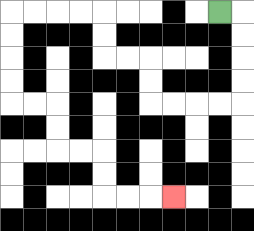{'start': '[9, 0]', 'end': '[7, 8]', 'path_directions': 'R,D,D,D,D,L,L,L,L,U,U,L,L,U,U,L,L,L,L,D,D,D,D,R,R,D,D,R,R,D,D,R,R,R', 'path_coordinates': '[[9, 0], [10, 0], [10, 1], [10, 2], [10, 3], [10, 4], [9, 4], [8, 4], [7, 4], [6, 4], [6, 3], [6, 2], [5, 2], [4, 2], [4, 1], [4, 0], [3, 0], [2, 0], [1, 0], [0, 0], [0, 1], [0, 2], [0, 3], [0, 4], [1, 4], [2, 4], [2, 5], [2, 6], [3, 6], [4, 6], [4, 7], [4, 8], [5, 8], [6, 8], [7, 8]]'}